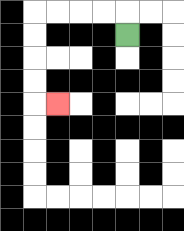{'start': '[5, 1]', 'end': '[2, 4]', 'path_directions': 'U,L,L,L,L,D,D,D,D,R', 'path_coordinates': '[[5, 1], [5, 0], [4, 0], [3, 0], [2, 0], [1, 0], [1, 1], [1, 2], [1, 3], [1, 4], [2, 4]]'}